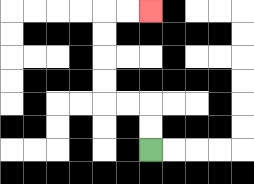{'start': '[6, 6]', 'end': '[6, 0]', 'path_directions': 'U,U,L,L,U,U,U,U,R,R', 'path_coordinates': '[[6, 6], [6, 5], [6, 4], [5, 4], [4, 4], [4, 3], [4, 2], [4, 1], [4, 0], [5, 0], [6, 0]]'}